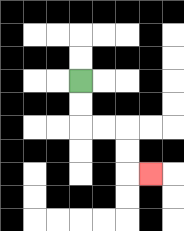{'start': '[3, 3]', 'end': '[6, 7]', 'path_directions': 'D,D,R,R,D,D,R', 'path_coordinates': '[[3, 3], [3, 4], [3, 5], [4, 5], [5, 5], [5, 6], [5, 7], [6, 7]]'}